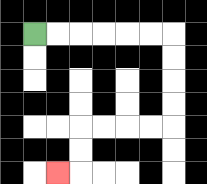{'start': '[1, 1]', 'end': '[2, 7]', 'path_directions': 'R,R,R,R,R,R,D,D,D,D,L,L,L,L,D,D,L', 'path_coordinates': '[[1, 1], [2, 1], [3, 1], [4, 1], [5, 1], [6, 1], [7, 1], [7, 2], [7, 3], [7, 4], [7, 5], [6, 5], [5, 5], [4, 5], [3, 5], [3, 6], [3, 7], [2, 7]]'}